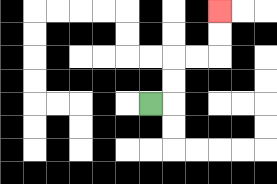{'start': '[6, 4]', 'end': '[9, 0]', 'path_directions': 'R,U,U,R,R,U,U', 'path_coordinates': '[[6, 4], [7, 4], [7, 3], [7, 2], [8, 2], [9, 2], [9, 1], [9, 0]]'}